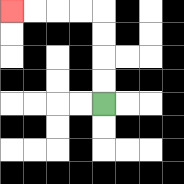{'start': '[4, 4]', 'end': '[0, 0]', 'path_directions': 'U,U,U,U,L,L,L,L', 'path_coordinates': '[[4, 4], [4, 3], [4, 2], [4, 1], [4, 0], [3, 0], [2, 0], [1, 0], [0, 0]]'}